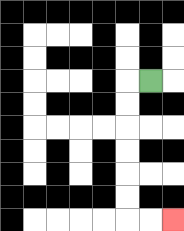{'start': '[6, 3]', 'end': '[7, 9]', 'path_directions': 'L,D,D,D,D,D,D,R,R', 'path_coordinates': '[[6, 3], [5, 3], [5, 4], [5, 5], [5, 6], [5, 7], [5, 8], [5, 9], [6, 9], [7, 9]]'}